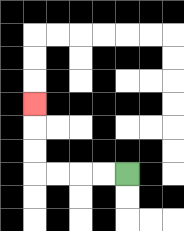{'start': '[5, 7]', 'end': '[1, 4]', 'path_directions': 'L,L,L,L,U,U,U', 'path_coordinates': '[[5, 7], [4, 7], [3, 7], [2, 7], [1, 7], [1, 6], [1, 5], [1, 4]]'}